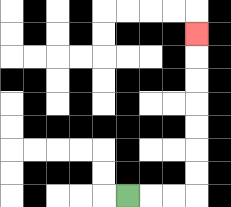{'start': '[5, 8]', 'end': '[8, 1]', 'path_directions': 'R,R,R,U,U,U,U,U,U,U', 'path_coordinates': '[[5, 8], [6, 8], [7, 8], [8, 8], [8, 7], [8, 6], [8, 5], [8, 4], [8, 3], [8, 2], [8, 1]]'}